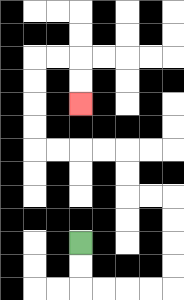{'start': '[3, 10]', 'end': '[3, 4]', 'path_directions': 'D,D,R,R,R,R,U,U,U,U,L,L,U,U,L,L,L,L,U,U,U,U,R,R,D,D', 'path_coordinates': '[[3, 10], [3, 11], [3, 12], [4, 12], [5, 12], [6, 12], [7, 12], [7, 11], [7, 10], [7, 9], [7, 8], [6, 8], [5, 8], [5, 7], [5, 6], [4, 6], [3, 6], [2, 6], [1, 6], [1, 5], [1, 4], [1, 3], [1, 2], [2, 2], [3, 2], [3, 3], [3, 4]]'}